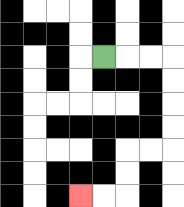{'start': '[4, 2]', 'end': '[3, 8]', 'path_directions': 'R,R,R,D,D,D,D,L,L,D,D,L,L', 'path_coordinates': '[[4, 2], [5, 2], [6, 2], [7, 2], [7, 3], [7, 4], [7, 5], [7, 6], [6, 6], [5, 6], [5, 7], [5, 8], [4, 8], [3, 8]]'}